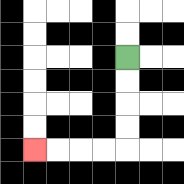{'start': '[5, 2]', 'end': '[1, 6]', 'path_directions': 'D,D,D,D,L,L,L,L', 'path_coordinates': '[[5, 2], [5, 3], [5, 4], [5, 5], [5, 6], [4, 6], [3, 6], [2, 6], [1, 6]]'}